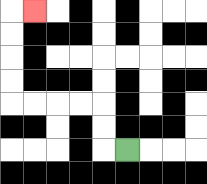{'start': '[5, 6]', 'end': '[1, 0]', 'path_directions': 'L,U,U,L,L,L,L,U,U,U,U,R', 'path_coordinates': '[[5, 6], [4, 6], [4, 5], [4, 4], [3, 4], [2, 4], [1, 4], [0, 4], [0, 3], [0, 2], [0, 1], [0, 0], [1, 0]]'}